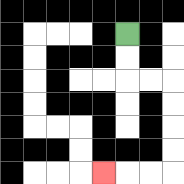{'start': '[5, 1]', 'end': '[4, 7]', 'path_directions': 'D,D,R,R,D,D,D,D,L,L,L', 'path_coordinates': '[[5, 1], [5, 2], [5, 3], [6, 3], [7, 3], [7, 4], [7, 5], [7, 6], [7, 7], [6, 7], [5, 7], [4, 7]]'}